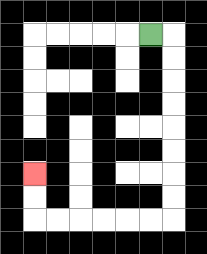{'start': '[6, 1]', 'end': '[1, 7]', 'path_directions': 'R,D,D,D,D,D,D,D,D,L,L,L,L,L,L,U,U', 'path_coordinates': '[[6, 1], [7, 1], [7, 2], [7, 3], [7, 4], [7, 5], [7, 6], [7, 7], [7, 8], [7, 9], [6, 9], [5, 9], [4, 9], [3, 9], [2, 9], [1, 9], [1, 8], [1, 7]]'}